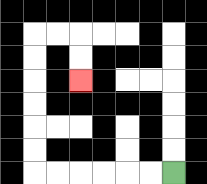{'start': '[7, 7]', 'end': '[3, 3]', 'path_directions': 'L,L,L,L,L,L,U,U,U,U,U,U,R,R,D,D', 'path_coordinates': '[[7, 7], [6, 7], [5, 7], [4, 7], [3, 7], [2, 7], [1, 7], [1, 6], [1, 5], [1, 4], [1, 3], [1, 2], [1, 1], [2, 1], [3, 1], [3, 2], [3, 3]]'}